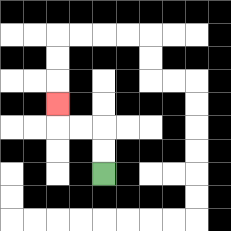{'start': '[4, 7]', 'end': '[2, 4]', 'path_directions': 'U,U,L,L,U', 'path_coordinates': '[[4, 7], [4, 6], [4, 5], [3, 5], [2, 5], [2, 4]]'}